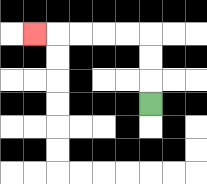{'start': '[6, 4]', 'end': '[1, 1]', 'path_directions': 'U,U,U,L,L,L,L,L', 'path_coordinates': '[[6, 4], [6, 3], [6, 2], [6, 1], [5, 1], [4, 1], [3, 1], [2, 1], [1, 1]]'}